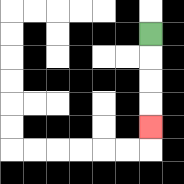{'start': '[6, 1]', 'end': '[6, 5]', 'path_directions': 'D,D,D,D', 'path_coordinates': '[[6, 1], [6, 2], [6, 3], [6, 4], [6, 5]]'}